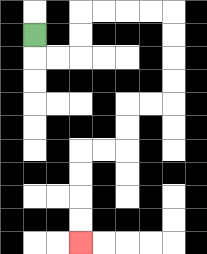{'start': '[1, 1]', 'end': '[3, 10]', 'path_directions': 'D,R,R,U,U,R,R,R,R,D,D,D,D,L,L,D,D,L,L,D,D,D,D', 'path_coordinates': '[[1, 1], [1, 2], [2, 2], [3, 2], [3, 1], [3, 0], [4, 0], [5, 0], [6, 0], [7, 0], [7, 1], [7, 2], [7, 3], [7, 4], [6, 4], [5, 4], [5, 5], [5, 6], [4, 6], [3, 6], [3, 7], [3, 8], [3, 9], [3, 10]]'}